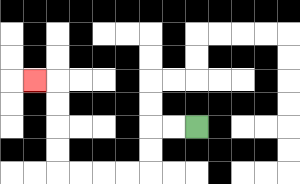{'start': '[8, 5]', 'end': '[1, 3]', 'path_directions': 'L,L,D,D,L,L,L,L,U,U,U,U,L', 'path_coordinates': '[[8, 5], [7, 5], [6, 5], [6, 6], [6, 7], [5, 7], [4, 7], [3, 7], [2, 7], [2, 6], [2, 5], [2, 4], [2, 3], [1, 3]]'}